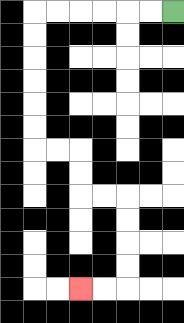{'start': '[7, 0]', 'end': '[3, 12]', 'path_directions': 'L,L,L,L,L,L,D,D,D,D,D,D,R,R,D,D,R,R,D,D,D,D,L,L', 'path_coordinates': '[[7, 0], [6, 0], [5, 0], [4, 0], [3, 0], [2, 0], [1, 0], [1, 1], [1, 2], [1, 3], [1, 4], [1, 5], [1, 6], [2, 6], [3, 6], [3, 7], [3, 8], [4, 8], [5, 8], [5, 9], [5, 10], [5, 11], [5, 12], [4, 12], [3, 12]]'}